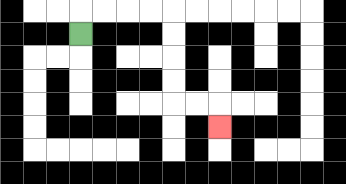{'start': '[3, 1]', 'end': '[9, 5]', 'path_directions': 'U,R,R,R,R,D,D,D,D,R,R,D', 'path_coordinates': '[[3, 1], [3, 0], [4, 0], [5, 0], [6, 0], [7, 0], [7, 1], [7, 2], [7, 3], [7, 4], [8, 4], [9, 4], [9, 5]]'}